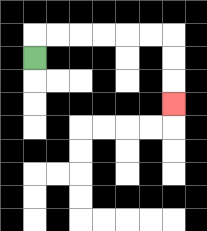{'start': '[1, 2]', 'end': '[7, 4]', 'path_directions': 'U,R,R,R,R,R,R,D,D,D', 'path_coordinates': '[[1, 2], [1, 1], [2, 1], [3, 1], [4, 1], [5, 1], [6, 1], [7, 1], [7, 2], [7, 3], [7, 4]]'}